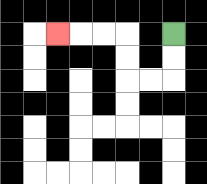{'start': '[7, 1]', 'end': '[2, 1]', 'path_directions': 'D,D,L,L,U,U,L,L,L', 'path_coordinates': '[[7, 1], [7, 2], [7, 3], [6, 3], [5, 3], [5, 2], [5, 1], [4, 1], [3, 1], [2, 1]]'}